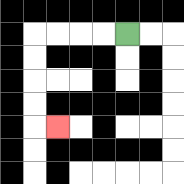{'start': '[5, 1]', 'end': '[2, 5]', 'path_directions': 'L,L,L,L,D,D,D,D,R', 'path_coordinates': '[[5, 1], [4, 1], [3, 1], [2, 1], [1, 1], [1, 2], [1, 3], [1, 4], [1, 5], [2, 5]]'}